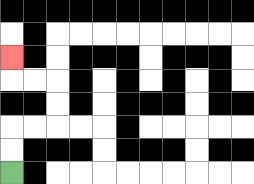{'start': '[0, 7]', 'end': '[0, 2]', 'path_directions': 'U,U,R,R,U,U,L,L,U', 'path_coordinates': '[[0, 7], [0, 6], [0, 5], [1, 5], [2, 5], [2, 4], [2, 3], [1, 3], [0, 3], [0, 2]]'}